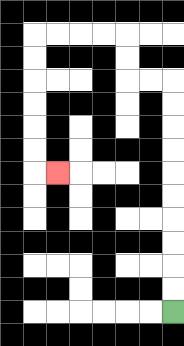{'start': '[7, 13]', 'end': '[2, 7]', 'path_directions': 'U,U,U,U,U,U,U,U,U,U,L,L,U,U,L,L,L,L,D,D,D,D,D,D,R', 'path_coordinates': '[[7, 13], [7, 12], [7, 11], [7, 10], [7, 9], [7, 8], [7, 7], [7, 6], [7, 5], [7, 4], [7, 3], [6, 3], [5, 3], [5, 2], [5, 1], [4, 1], [3, 1], [2, 1], [1, 1], [1, 2], [1, 3], [1, 4], [1, 5], [1, 6], [1, 7], [2, 7]]'}